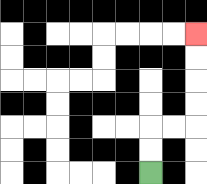{'start': '[6, 7]', 'end': '[8, 1]', 'path_directions': 'U,U,R,R,U,U,U,U', 'path_coordinates': '[[6, 7], [6, 6], [6, 5], [7, 5], [8, 5], [8, 4], [8, 3], [8, 2], [8, 1]]'}